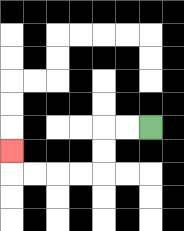{'start': '[6, 5]', 'end': '[0, 6]', 'path_directions': 'L,L,D,D,L,L,L,L,U', 'path_coordinates': '[[6, 5], [5, 5], [4, 5], [4, 6], [4, 7], [3, 7], [2, 7], [1, 7], [0, 7], [0, 6]]'}